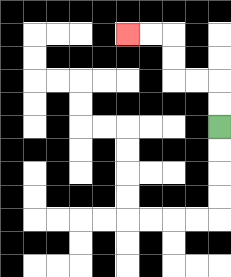{'start': '[9, 5]', 'end': '[5, 1]', 'path_directions': 'U,U,L,L,U,U,L,L', 'path_coordinates': '[[9, 5], [9, 4], [9, 3], [8, 3], [7, 3], [7, 2], [7, 1], [6, 1], [5, 1]]'}